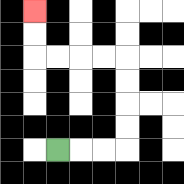{'start': '[2, 6]', 'end': '[1, 0]', 'path_directions': 'R,R,R,U,U,U,U,L,L,L,L,U,U', 'path_coordinates': '[[2, 6], [3, 6], [4, 6], [5, 6], [5, 5], [5, 4], [5, 3], [5, 2], [4, 2], [3, 2], [2, 2], [1, 2], [1, 1], [1, 0]]'}